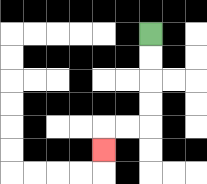{'start': '[6, 1]', 'end': '[4, 6]', 'path_directions': 'D,D,D,D,L,L,D', 'path_coordinates': '[[6, 1], [6, 2], [6, 3], [6, 4], [6, 5], [5, 5], [4, 5], [4, 6]]'}